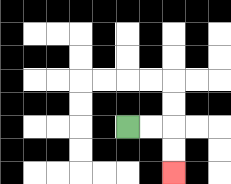{'start': '[5, 5]', 'end': '[7, 7]', 'path_directions': 'R,R,D,D', 'path_coordinates': '[[5, 5], [6, 5], [7, 5], [7, 6], [7, 7]]'}